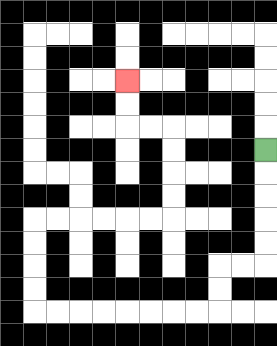{'start': '[11, 6]', 'end': '[5, 3]', 'path_directions': 'D,D,D,D,D,L,L,D,D,L,L,L,L,L,L,L,L,U,U,U,U,R,R,R,R,R,R,U,U,U,U,L,L,U,U', 'path_coordinates': '[[11, 6], [11, 7], [11, 8], [11, 9], [11, 10], [11, 11], [10, 11], [9, 11], [9, 12], [9, 13], [8, 13], [7, 13], [6, 13], [5, 13], [4, 13], [3, 13], [2, 13], [1, 13], [1, 12], [1, 11], [1, 10], [1, 9], [2, 9], [3, 9], [4, 9], [5, 9], [6, 9], [7, 9], [7, 8], [7, 7], [7, 6], [7, 5], [6, 5], [5, 5], [5, 4], [5, 3]]'}